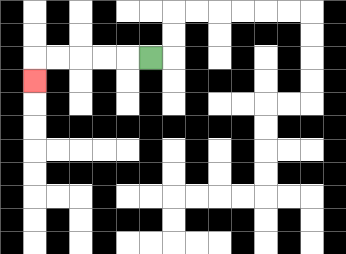{'start': '[6, 2]', 'end': '[1, 3]', 'path_directions': 'L,L,L,L,L,D', 'path_coordinates': '[[6, 2], [5, 2], [4, 2], [3, 2], [2, 2], [1, 2], [1, 3]]'}